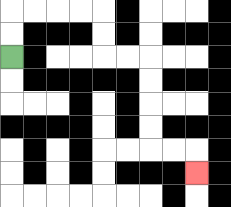{'start': '[0, 2]', 'end': '[8, 7]', 'path_directions': 'U,U,R,R,R,R,D,D,R,R,D,D,D,D,R,R,D', 'path_coordinates': '[[0, 2], [0, 1], [0, 0], [1, 0], [2, 0], [3, 0], [4, 0], [4, 1], [4, 2], [5, 2], [6, 2], [6, 3], [6, 4], [6, 5], [6, 6], [7, 6], [8, 6], [8, 7]]'}